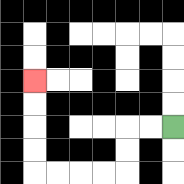{'start': '[7, 5]', 'end': '[1, 3]', 'path_directions': 'L,L,D,D,L,L,L,L,U,U,U,U', 'path_coordinates': '[[7, 5], [6, 5], [5, 5], [5, 6], [5, 7], [4, 7], [3, 7], [2, 7], [1, 7], [1, 6], [1, 5], [1, 4], [1, 3]]'}